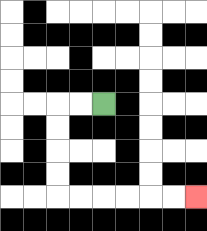{'start': '[4, 4]', 'end': '[8, 8]', 'path_directions': 'L,L,D,D,D,D,R,R,R,R,R,R', 'path_coordinates': '[[4, 4], [3, 4], [2, 4], [2, 5], [2, 6], [2, 7], [2, 8], [3, 8], [4, 8], [5, 8], [6, 8], [7, 8], [8, 8]]'}